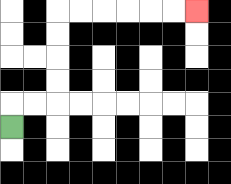{'start': '[0, 5]', 'end': '[8, 0]', 'path_directions': 'U,R,R,U,U,U,U,R,R,R,R,R,R', 'path_coordinates': '[[0, 5], [0, 4], [1, 4], [2, 4], [2, 3], [2, 2], [2, 1], [2, 0], [3, 0], [4, 0], [5, 0], [6, 0], [7, 0], [8, 0]]'}